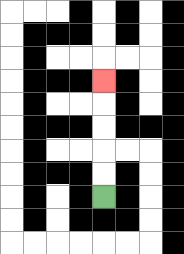{'start': '[4, 8]', 'end': '[4, 3]', 'path_directions': 'U,U,U,U,U', 'path_coordinates': '[[4, 8], [4, 7], [4, 6], [4, 5], [4, 4], [4, 3]]'}